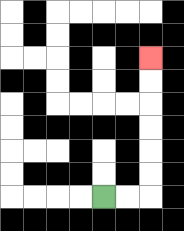{'start': '[4, 8]', 'end': '[6, 2]', 'path_directions': 'R,R,U,U,U,U,U,U', 'path_coordinates': '[[4, 8], [5, 8], [6, 8], [6, 7], [6, 6], [6, 5], [6, 4], [6, 3], [6, 2]]'}